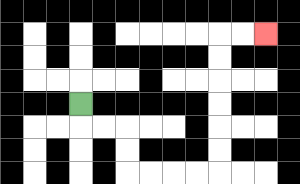{'start': '[3, 4]', 'end': '[11, 1]', 'path_directions': 'D,R,R,D,D,R,R,R,R,U,U,U,U,U,U,R,R', 'path_coordinates': '[[3, 4], [3, 5], [4, 5], [5, 5], [5, 6], [5, 7], [6, 7], [7, 7], [8, 7], [9, 7], [9, 6], [9, 5], [9, 4], [9, 3], [9, 2], [9, 1], [10, 1], [11, 1]]'}